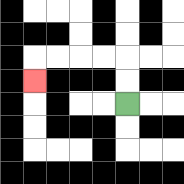{'start': '[5, 4]', 'end': '[1, 3]', 'path_directions': 'U,U,L,L,L,L,D', 'path_coordinates': '[[5, 4], [5, 3], [5, 2], [4, 2], [3, 2], [2, 2], [1, 2], [1, 3]]'}